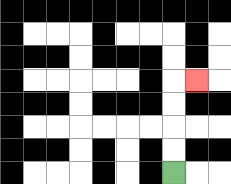{'start': '[7, 7]', 'end': '[8, 3]', 'path_directions': 'U,U,U,U,R', 'path_coordinates': '[[7, 7], [7, 6], [7, 5], [7, 4], [7, 3], [8, 3]]'}